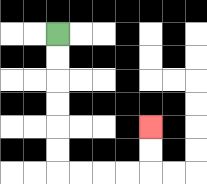{'start': '[2, 1]', 'end': '[6, 5]', 'path_directions': 'D,D,D,D,D,D,R,R,R,R,U,U', 'path_coordinates': '[[2, 1], [2, 2], [2, 3], [2, 4], [2, 5], [2, 6], [2, 7], [3, 7], [4, 7], [5, 7], [6, 7], [6, 6], [6, 5]]'}